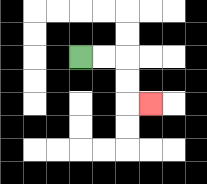{'start': '[3, 2]', 'end': '[6, 4]', 'path_directions': 'R,R,D,D,R', 'path_coordinates': '[[3, 2], [4, 2], [5, 2], [5, 3], [5, 4], [6, 4]]'}